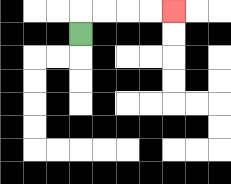{'start': '[3, 1]', 'end': '[7, 0]', 'path_directions': 'U,R,R,R,R', 'path_coordinates': '[[3, 1], [3, 0], [4, 0], [5, 0], [6, 0], [7, 0]]'}